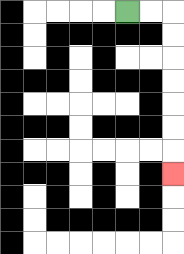{'start': '[5, 0]', 'end': '[7, 7]', 'path_directions': 'R,R,D,D,D,D,D,D,D', 'path_coordinates': '[[5, 0], [6, 0], [7, 0], [7, 1], [7, 2], [7, 3], [7, 4], [7, 5], [7, 6], [7, 7]]'}